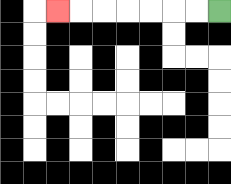{'start': '[9, 0]', 'end': '[2, 0]', 'path_directions': 'L,L,L,L,L,L,L', 'path_coordinates': '[[9, 0], [8, 0], [7, 0], [6, 0], [5, 0], [4, 0], [3, 0], [2, 0]]'}